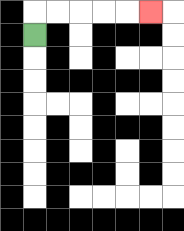{'start': '[1, 1]', 'end': '[6, 0]', 'path_directions': 'U,R,R,R,R,R', 'path_coordinates': '[[1, 1], [1, 0], [2, 0], [3, 0], [4, 0], [5, 0], [6, 0]]'}